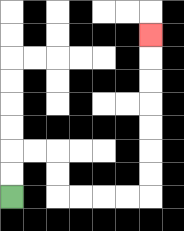{'start': '[0, 8]', 'end': '[6, 1]', 'path_directions': 'U,U,R,R,D,D,R,R,R,R,U,U,U,U,U,U,U', 'path_coordinates': '[[0, 8], [0, 7], [0, 6], [1, 6], [2, 6], [2, 7], [2, 8], [3, 8], [4, 8], [5, 8], [6, 8], [6, 7], [6, 6], [6, 5], [6, 4], [6, 3], [6, 2], [6, 1]]'}